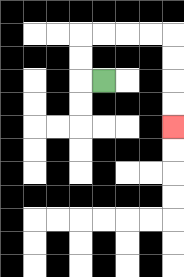{'start': '[4, 3]', 'end': '[7, 5]', 'path_directions': 'L,U,U,R,R,R,R,D,D,D,D', 'path_coordinates': '[[4, 3], [3, 3], [3, 2], [3, 1], [4, 1], [5, 1], [6, 1], [7, 1], [7, 2], [7, 3], [7, 4], [7, 5]]'}